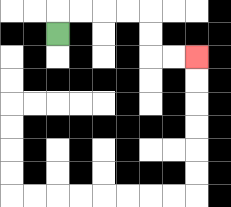{'start': '[2, 1]', 'end': '[8, 2]', 'path_directions': 'U,R,R,R,R,D,D,R,R', 'path_coordinates': '[[2, 1], [2, 0], [3, 0], [4, 0], [5, 0], [6, 0], [6, 1], [6, 2], [7, 2], [8, 2]]'}